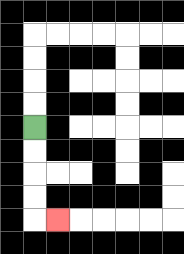{'start': '[1, 5]', 'end': '[2, 9]', 'path_directions': 'D,D,D,D,R', 'path_coordinates': '[[1, 5], [1, 6], [1, 7], [1, 8], [1, 9], [2, 9]]'}